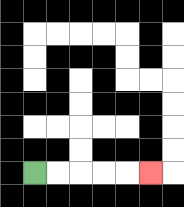{'start': '[1, 7]', 'end': '[6, 7]', 'path_directions': 'R,R,R,R,R', 'path_coordinates': '[[1, 7], [2, 7], [3, 7], [4, 7], [5, 7], [6, 7]]'}